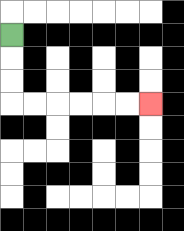{'start': '[0, 1]', 'end': '[6, 4]', 'path_directions': 'D,D,D,R,R,R,R,R,R', 'path_coordinates': '[[0, 1], [0, 2], [0, 3], [0, 4], [1, 4], [2, 4], [3, 4], [4, 4], [5, 4], [6, 4]]'}